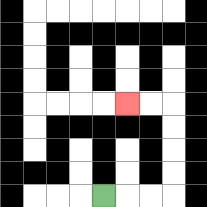{'start': '[4, 8]', 'end': '[5, 4]', 'path_directions': 'R,R,R,U,U,U,U,L,L', 'path_coordinates': '[[4, 8], [5, 8], [6, 8], [7, 8], [7, 7], [7, 6], [7, 5], [7, 4], [6, 4], [5, 4]]'}